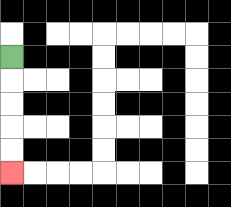{'start': '[0, 2]', 'end': '[0, 7]', 'path_directions': 'D,D,D,D,D', 'path_coordinates': '[[0, 2], [0, 3], [0, 4], [0, 5], [0, 6], [0, 7]]'}